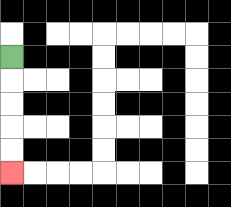{'start': '[0, 2]', 'end': '[0, 7]', 'path_directions': 'D,D,D,D,D', 'path_coordinates': '[[0, 2], [0, 3], [0, 4], [0, 5], [0, 6], [0, 7]]'}